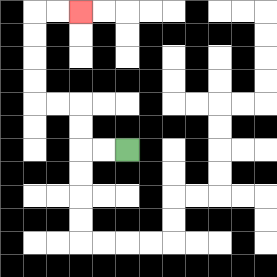{'start': '[5, 6]', 'end': '[3, 0]', 'path_directions': 'L,L,U,U,L,L,U,U,U,U,R,R', 'path_coordinates': '[[5, 6], [4, 6], [3, 6], [3, 5], [3, 4], [2, 4], [1, 4], [1, 3], [1, 2], [1, 1], [1, 0], [2, 0], [3, 0]]'}